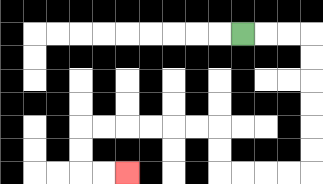{'start': '[10, 1]', 'end': '[5, 7]', 'path_directions': 'R,R,R,D,D,D,D,D,D,L,L,L,L,U,U,L,L,L,L,L,L,D,D,R,R', 'path_coordinates': '[[10, 1], [11, 1], [12, 1], [13, 1], [13, 2], [13, 3], [13, 4], [13, 5], [13, 6], [13, 7], [12, 7], [11, 7], [10, 7], [9, 7], [9, 6], [9, 5], [8, 5], [7, 5], [6, 5], [5, 5], [4, 5], [3, 5], [3, 6], [3, 7], [4, 7], [5, 7]]'}